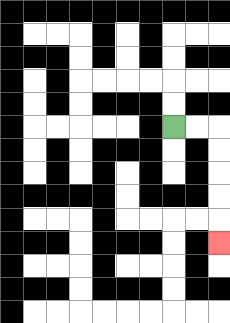{'start': '[7, 5]', 'end': '[9, 10]', 'path_directions': 'R,R,D,D,D,D,D', 'path_coordinates': '[[7, 5], [8, 5], [9, 5], [9, 6], [9, 7], [9, 8], [9, 9], [9, 10]]'}